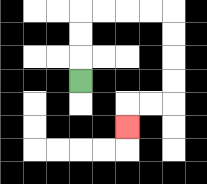{'start': '[3, 3]', 'end': '[5, 5]', 'path_directions': 'U,U,U,R,R,R,R,D,D,D,D,L,L,D', 'path_coordinates': '[[3, 3], [3, 2], [3, 1], [3, 0], [4, 0], [5, 0], [6, 0], [7, 0], [7, 1], [7, 2], [7, 3], [7, 4], [6, 4], [5, 4], [5, 5]]'}